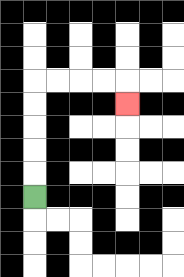{'start': '[1, 8]', 'end': '[5, 4]', 'path_directions': 'U,U,U,U,U,R,R,R,R,D', 'path_coordinates': '[[1, 8], [1, 7], [1, 6], [1, 5], [1, 4], [1, 3], [2, 3], [3, 3], [4, 3], [5, 3], [5, 4]]'}